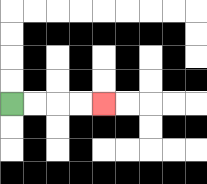{'start': '[0, 4]', 'end': '[4, 4]', 'path_directions': 'R,R,R,R', 'path_coordinates': '[[0, 4], [1, 4], [2, 4], [3, 4], [4, 4]]'}